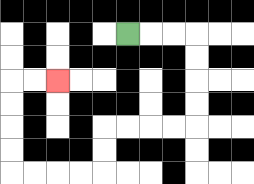{'start': '[5, 1]', 'end': '[2, 3]', 'path_directions': 'R,R,R,D,D,D,D,L,L,L,L,D,D,L,L,L,L,U,U,U,U,R,R', 'path_coordinates': '[[5, 1], [6, 1], [7, 1], [8, 1], [8, 2], [8, 3], [8, 4], [8, 5], [7, 5], [6, 5], [5, 5], [4, 5], [4, 6], [4, 7], [3, 7], [2, 7], [1, 7], [0, 7], [0, 6], [0, 5], [0, 4], [0, 3], [1, 3], [2, 3]]'}